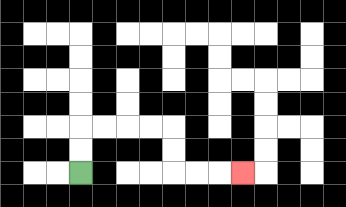{'start': '[3, 7]', 'end': '[10, 7]', 'path_directions': 'U,U,R,R,R,R,D,D,R,R,R', 'path_coordinates': '[[3, 7], [3, 6], [3, 5], [4, 5], [5, 5], [6, 5], [7, 5], [7, 6], [7, 7], [8, 7], [9, 7], [10, 7]]'}